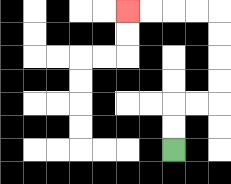{'start': '[7, 6]', 'end': '[5, 0]', 'path_directions': 'U,U,R,R,U,U,U,U,L,L,L,L', 'path_coordinates': '[[7, 6], [7, 5], [7, 4], [8, 4], [9, 4], [9, 3], [9, 2], [9, 1], [9, 0], [8, 0], [7, 0], [6, 0], [5, 0]]'}